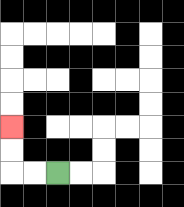{'start': '[2, 7]', 'end': '[0, 5]', 'path_directions': 'L,L,U,U', 'path_coordinates': '[[2, 7], [1, 7], [0, 7], [0, 6], [0, 5]]'}